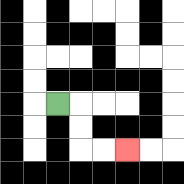{'start': '[2, 4]', 'end': '[5, 6]', 'path_directions': 'R,D,D,R,R', 'path_coordinates': '[[2, 4], [3, 4], [3, 5], [3, 6], [4, 6], [5, 6]]'}